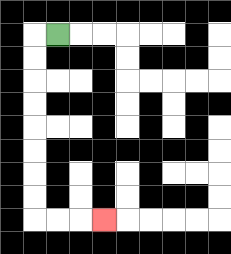{'start': '[2, 1]', 'end': '[4, 9]', 'path_directions': 'L,D,D,D,D,D,D,D,D,R,R,R', 'path_coordinates': '[[2, 1], [1, 1], [1, 2], [1, 3], [1, 4], [1, 5], [1, 6], [1, 7], [1, 8], [1, 9], [2, 9], [3, 9], [4, 9]]'}